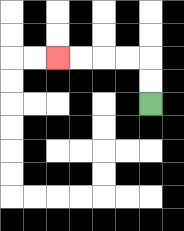{'start': '[6, 4]', 'end': '[2, 2]', 'path_directions': 'U,U,L,L,L,L', 'path_coordinates': '[[6, 4], [6, 3], [6, 2], [5, 2], [4, 2], [3, 2], [2, 2]]'}